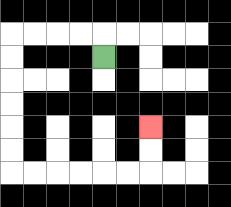{'start': '[4, 2]', 'end': '[6, 5]', 'path_directions': 'U,L,L,L,L,D,D,D,D,D,D,R,R,R,R,R,R,U,U', 'path_coordinates': '[[4, 2], [4, 1], [3, 1], [2, 1], [1, 1], [0, 1], [0, 2], [0, 3], [0, 4], [0, 5], [0, 6], [0, 7], [1, 7], [2, 7], [3, 7], [4, 7], [5, 7], [6, 7], [6, 6], [6, 5]]'}